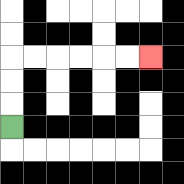{'start': '[0, 5]', 'end': '[6, 2]', 'path_directions': 'U,U,U,R,R,R,R,R,R', 'path_coordinates': '[[0, 5], [0, 4], [0, 3], [0, 2], [1, 2], [2, 2], [3, 2], [4, 2], [5, 2], [6, 2]]'}